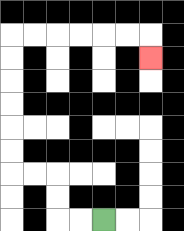{'start': '[4, 9]', 'end': '[6, 2]', 'path_directions': 'L,L,U,U,L,L,U,U,U,U,U,U,R,R,R,R,R,R,D', 'path_coordinates': '[[4, 9], [3, 9], [2, 9], [2, 8], [2, 7], [1, 7], [0, 7], [0, 6], [0, 5], [0, 4], [0, 3], [0, 2], [0, 1], [1, 1], [2, 1], [3, 1], [4, 1], [5, 1], [6, 1], [6, 2]]'}